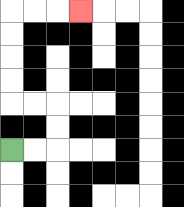{'start': '[0, 6]', 'end': '[3, 0]', 'path_directions': 'R,R,U,U,L,L,U,U,U,U,R,R,R', 'path_coordinates': '[[0, 6], [1, 6], [2, 6], [2, 5], [2, 4], [1, 4], [0, 4], [0, 3], [0, 2], [0, 1], [0, 0], [1, 0], [2, 0], [3, 0]]'}